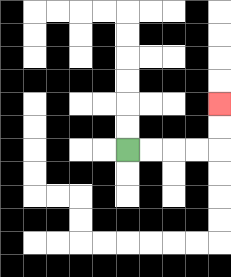{'start': '[5, 6]', 'end': '[9, 4]', 'path_directions': 'R,R,R,R,U,U', 'path_coordinates': '[[5, 6], [6, 6], [7, 6], [8, 6], [9, 6], [9, 5], [9, 4]]'}